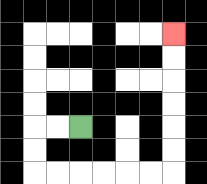{'start': '[3, 5]', 'end': '[7, 1]', 'path_directions': 'L,L,D,D,R,R,R,R,R,R,U,U,U,U,U,U', 'path_coordinates': '[[3, 5], [2, 5], [1, 5], [1, 6], [1, 7], [2, 7], [3, 7], [4, 7], [5, 7], [6, 7], [7, 7], [7, 6], [7, 5], [7, 4], [7, 3], [7, 2], [7, 1]]'}